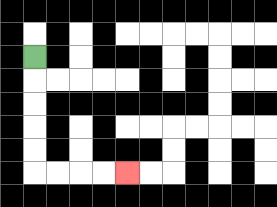{'start': '[1, 2]', 'end': '[5, 7]', 'path_directions': 'D,D,D,D,D,R,R,R,R', 'path_coordinates': '[[1, 2], [1, 3], [1, 4], [1, 5], [1, 6], [1, 7], [2, 7], [3, 7], [4, 7], [5, 7]]'}